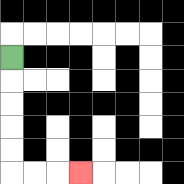{'start': '[0, 2]', 'end': '[3, 7]', 'path_directions': 'D,D,D,D,D,R,R,R', 'path_coordinates': '[[0, 2], [0, 3], [0, 4], [0, 5], [0, 6], [0, 7], [1, 7], [2, 7], [3, 7]]'}